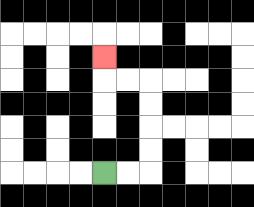{'start': '[4, 7]', 'end': '[4, 2]', 'path_directions': 'R,R,U,U,U,U,L,L,U', 'path_coordinates': '[[4, 7], [5, 7], [6, 7], [6, 6], [6, 5], [6, 4], [6, 3], [5, 3], [4, 3], [4, 2]]'}